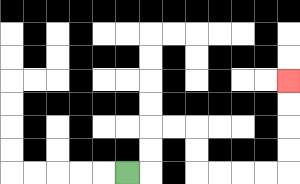{'start': '[5, 7]', 'end': '[12, 3]', 'path_directions': 'R,U,U,R,R,D,D,R,R,R,R,U,U,U,U', 'path_coordinates': '[[5, 7], [6, 7], [6, 6], [6, 5], [7, 5], [8, 5], [8, 6], [8, 7], [9, 7], [10, 7], [11, 7], [12, 7], [12, 6], [12, 5], [12, 4], [12, 3]]'}